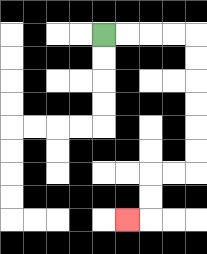{'start': '[4, 1]', 'end': '[5, 9]', 'path_directions': 'R,R,R,R,D,D,D,D,D,D,L,L,D,D,L', 'path_coordinates': '[[4, 1], [5, 1], [6, 1], [7, 1], [8, 1], [8, 2], [8, 3], [8, 4], [8, 5], [8, 6], [8, 7], [7, 7], [6, 7], [6, 8], [6, 9], [5, 9]]'}